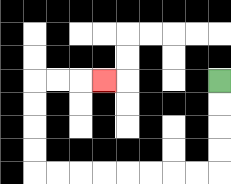{'start': '[9, 3]', 'end': '[4, 3]', 'path_directions': 'D,D,D,D,L,L,L,L,L,L,L,L,U,U,U,U,R,R,R', 'path_coordinates': '[[9, 3], [9, 4], [9, 5], [9, 6], [9, 7], [8, 7], [7, 7], [6, 7], [5, 7], [4, 7], [3, 7], [2, 7], [1, 7], [1, 6], [1, 5], [1, 4], [1, 3], [2, 3], [3, 3], [4, 3]]'}